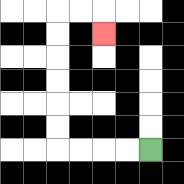{'start': '[6, 6]', 'end': '[4, 1]', 'path_directions': 'L,L,L,L,U,U,U,U,U,U,R,R,D', 'path_coordinates': '[[6, 6], [5, 6], [4, 6], [3, 6], [2, 6], [2, 5], [2, 4], [2, 3], [2, 2], [2, 1], [2, 0], [3, 0], [4, 0], [4, 1]]'}